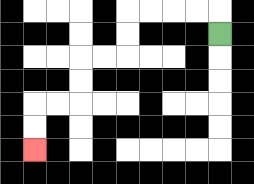{'start': '[9, 1]', 'end': '[1, 6]', 'path_directions': 'U,L,L,L,L,D,D,L,L,D,D,L,L,D,D', 'path_coordinates': '[[9, 1], [9, 0], [8, 0], [7, 0], [6, 0], [5, 0], [5, 1], [5, 2], [4, 2], [3, 2], [3, 3], [3, 4], [2, 4], [1, 4], [1, 5], [1, 6]]'}